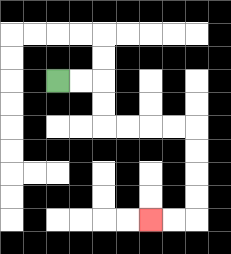{'start': '[2, 3]', 'end': '[6, 9]', 'path_directions': 'R,R,D,D,R,R,R,R,D,D,D,D,L,L', 'path_coordinates': '[[2, 3], [3, 3], [4, 3], [4, 4], [4, 5], [5, 5], [6, 5], [7, 5], [8, 5], [8, 6], [8, 7], [8, 8], [8, 9], [7, 9], [6, 9]]'}